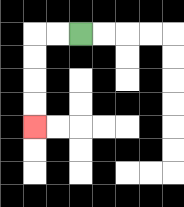{'start': '[3, 1]', 'end': '[1, 5]', 'path_directions': 'L,L,D,D,D,D', 'path_coordinates': '[[3, 1], [2, 1], [1, 1], [1, 2], [1, 3], [1, 4], [1, 5]]'}